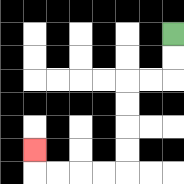{'start': '[7, 1]', 'end': '[1, 6]', 'path_directions': 'D,D,L,L,D,D,D,D,L,L,L,L,U', 'path_coordinates': '[[7, 1], [7, 2], [7, 3], [6, 3], [5, 3], [5, 4], [5, 5], [5, 6], [5, 7], [4, 7], [3, 7], [2, 7], [1, 7], [1, 6]]'}